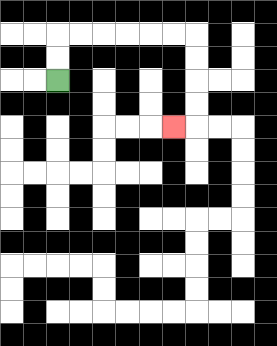{'start': '[2, 3]', 'end': '[7, 5]', 'path_directions': 'U,U,R,R,R,R,R,R,D,D,D,D,L', 'path_coordinates': '[[2, 3], [2, 2], [2, 1], [3, 1], [4, 1], [5, 1], [6, 1], [7, 1], [8, 1], [8, 2], [8, 3], [8, 4], [8, 5], [7, 5]]'}